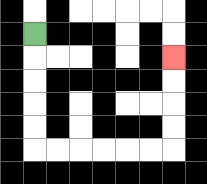{'start': '[1, 1]', 'end': '[7, 2]', 'path_directions': 'D,D,D,D,D,R,R,R,R,R,R,U,U,U,U', 'path_coordinates': '[[1, 1], [1, 2], [1, 3], [1, 4], [1, 5], [1, 6], [2, 6], [3, 6], [4, 6], [5, 6], [6, 6], [7, 6], [7, 5], [7, 4], [7, 3], [7, 2]]'}